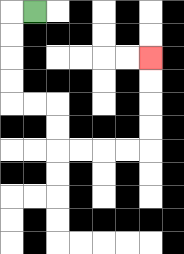{'start': '[1, 0]', 'end': '[6, 2]', 'path_directions': 'L,D,D,D,D,R,R,D,D,R,R,R,R,U,U,U,U', 'path_coordinates': '[[1, 0], [0, 0], [0, 1], [0, 2], [0, 3], [0, 4], [1, 4], [2, 4], [2, 5], [2, 6], [3, 6], [4, 6], [5, 6], [6, 6], [6, 5], [6, 4], [6, 3], [6, 2]]'}